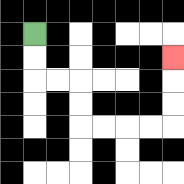{'start': '[1, 1]', 'end': '[7, 2]', 'path_directions': 'D,D,R,R,D,D,R,R,R,R,U,U,U', 'path_coordinates': '[[1, 1], [1, 2], [1, 3], [2, 3], [3, 3], [3, 4], [3, 5], [4, 5], [5, 5], [6, 5], [7, 5], [7, 4], [7, 3], [7, 2]]'}